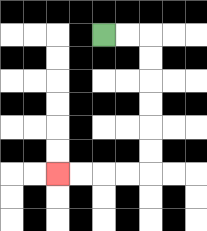{'start': '[4, 1]', 'end': '[2, 7]', 'path_directions': 'R,R,D,D,D,D,D,D,L,L,L,L', 'path_coordinates': '[[4, 1], [5, 1], [6, 1], [6, 2], [6, 3], [6, 4], [6, 5], [6, 6], [6, 7], [5, 7], [4, 7], [3, 7], [2, 7]]'}